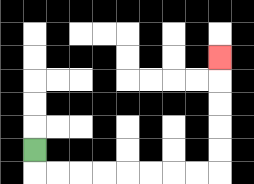{'start': '[1, 6]', 'end': '[9, 2]', 'path_directions': 'D,R,R,R,R,R,R,R,R,U,U,U,U,U', 'path_coordinates': '[[1, 6], [1, 7], [2, 7], [3, 7], [4, 7], [5, 7], [6, 7], [7, 7], [8, 7], [9, 7], [9, 6], [9, 5], [9, 4], [9, 3], [9, 2]]'}